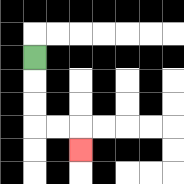{'start': '[1, 2]', 'end': '[3, 6]', 'path_directions': 'D,D,D,R,R,D', 'path_coordinates': '[[1, 2], [1, 3], [1, 4], [1, 5], [2, 5], [3, 5], [3, 6]]'}